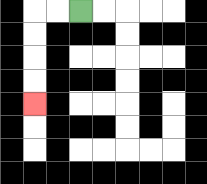{'start': '[3, 0]', 'end': '[1, 4]', 'path_directions': 'L,L,D,D,D,D', 'path_coordinates': '[[3, 0], [2, 0], [1, 0], [1, 1], [1, 2], [1, 3], [1, 4]]'}